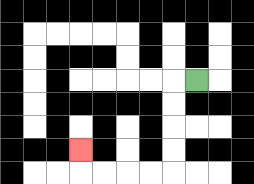{'start': '[8, 3]', 'end': '[3, 6]', 'path_directions': 'L,D,D,D,D,L,L,L,L,U', 'path_coordinates': '[[8, 3], [7, 3], [7, 4], [7, 5], [7, 6], [7, 7], [6, 7], [5, 7], [4, 7], [3, 7], [3, 6]]'}